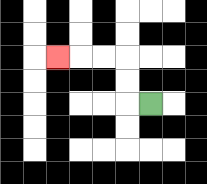{'start': '[6, 4]', 'end': '[2, 2]', 'path_directions': 'L,U,U,L,L,L', 'path_coordinates': '[[6, 4], [5, 4], [5, 3], [5, 2], [4, 2], [3, 2], [2, 2]]'}